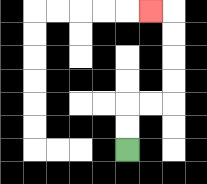{'start': '[5, 6]', 'end': '[6, 0]', 'path_directions': 'U,U,R,R,U,U,U,U,L', 'path_coordinates': '[[5, 6], [5, 5], [5, 4], [6, 4], [7, 4], [7, 3], [7, 2], [7, 1], [7, 0], [6, 0]]'}